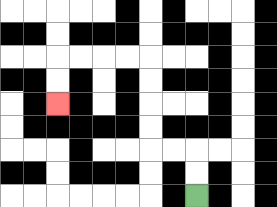{'start': '[8, 8]', 'end': '[2, 4]', 'path_directions': 'U,U,L,L,U,U,U,U,L,L,L,L,D,D', 'path_coordinates': '[[8, 8], [8, 7], [8, 6], [7, 6], [6, 6], [6, 5], [6, 4], [6, 3], [6, 2], [5, 2], [4, 2], [3, 2], [2, 2], [2, 3], [2, 4]]'}